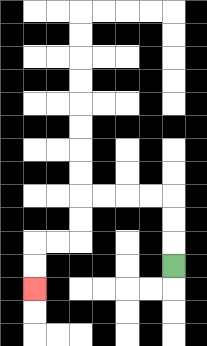{'start': '[7, 11]', 'end': '[1, 12]', 'path_directions': 'U,U,U,L,L,L,L,D,D,L,L,D,D', 'path_coordinates': '[[7, 11], [7, 10], [7, 9], [7, 8], [6, 8], [5, 8], [4, 8], [3, 8], [3, 9], [3, 10], [2, 10], [1, 10], [1, 11], [1, 12]]'}